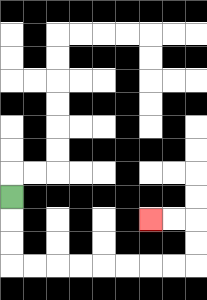{'start': '[0, 8]', 'end': '[6, 9]', 'path_directions': 'D,D,D,R,R,R,R,R,R,R,R,U,U,L,L', 'path_coordinates': '[[0, 8], [0, 9], [0, 10], [0, 11], [1, 11], [2, 11], [3, 11], [4, 11], [5, 11], [6, 11], [7, 11], [8, 11], [8, 10], [8, 9], [7, 9], [6, 9]]'}